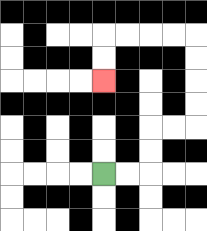{'start': '[4, 7]', 'end': '[4, 3]', 'path_directions': 'R,R,U,U,R,R,U,U,U,U,L,L,L,L,D,D', 'path_coordinates': '[[4, 7], [5, 7], [6, 7], [6, 6], [6, 5], [7, 5], [8, 5], [8, 4], [8, 3], [8, 2], [8, 1], [7, 1], [6, 1], [5, 1], [4, 1], [4, 2], [4, 3]]'}